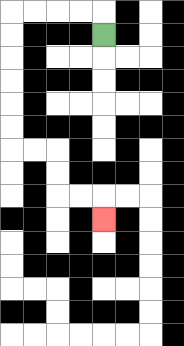{'start': '[4, 1]', 'end': '[4, 9]', 'path_directions': 'U,L,L,L,L,D,D,D,D,D,D,R,R,D,D,R,R,D', 'path_coordinates': '[[4, 1], [4, 0], [3, 0], [2, 0], [1, 0], [0, 0], [0, 1], [0, 2], [0, 3], [0, 4], [0, 5], [0, 6], [1, 6], [2, 6], [2, 7], [2, 8], [3, 8], [4, 8], [4, 9]]'}